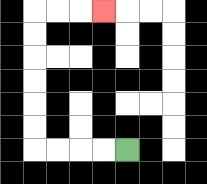{'start': '[5, 6]', 'end': '[4, 0]', 'path_directions': 'L,L,L,L,U,U,U,U,U,U,R,R,R', 'path_coordinates': '[[5, 6], [4, 6], [3, 6], [2, 6], [1, 6], [1, 5], [1, 4], [1, 3], [1, 2], [1, 1], [1, 0], [2, 0], [3, 0], [4, 0]]'}